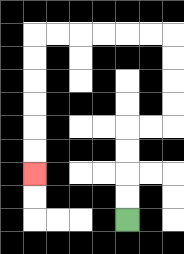{'start': '[5, 9]', 'end': '[1, 7]', 'path_directions': 'U,U,U,U,R,R,U,U,U,U,L,L,L,L,L,L,D,D,D,D,D,D', 'path_coordinates': '[[5, 9], [5, 8], [5, 7], [5, 6], [5, 5], [6, 5], [7, 5], [7, 4], [7, 3], [7, 2], [7, 1], [6, 1], [5, 1], [4, 1], [3, 1], [2, 1], [1, 1], [1, 2], [1, 3], [1, 4], [1, 5], [1, 6], [1, 7]]'}